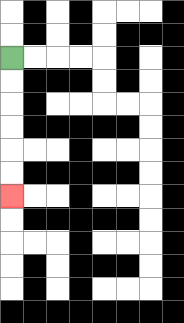{'start': '[0, 2]', 'end': '[0, 8]', 'path_directions': 'D,D,D,D,D,D', 'path_coordinates': '[[0, 2], [0, 3], [0, 4], [0, 5], [0, 6], [0, 7], [0, 8]]'}